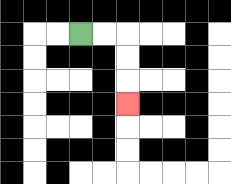{'start': '[3, 1]', 'end': '[5, 4]', 'path_directions': 'R,R,D,D,D', 'path_coordinates': '[[3, 1], [4, 1], [5, 1], [5, 2], [5, 3], [5, 4]]'}